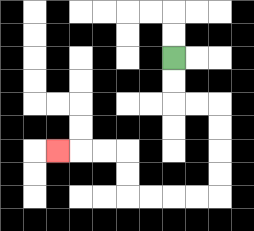{'start': '[7, 2]', 'end': '[2, 6]', 'path_directions': 'D,D,R,R,D,D,D,D,L,L,L,L,U,U,L,L,L', 'path_coordinates': '[[7, 2], [7, 3], [7, 4], [8, 4], [9, 4], [9, 5], [9, 6], [9, 7], [9, 8], [8, 8], [7, 8], [6, 8], [5, 8], [5, 7], [5, 6], [4, 6], [3, 6], [2, 6]]'}